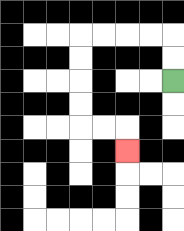{'start': '[7, 3]', 'end': '[5, 6]', 'path_directions': 'U,U,L,L,L,L,D,D,D,D,R,R,D', 'path_coordinates': '[[7, 3], [7, 2], [7, 1], [6, 1], [5, 1], [4, 1], [3, 1], [3, 2], [3, 3], [3, 4], [3, 5], [4, 5], [5, 5], [5, 6]]'}